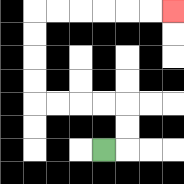{'start': '[4, 6]', 'end': '[7, 0]', 'path_directions': 'R,U,U,L,L,L,L,U,U,U,U,R,R,R,R,R,R', 'path_coordinates': '[[4, 6], [5, 6], [5, 5], [5, 4], [4, 4], [3, 4], [2, 4], [1, 4], [1, 3], [1, 2], [1, 1], [1, 0], [2, 0], [3, 0], [4, 0], [5, 0], [6, 0], [7, 0]]'}